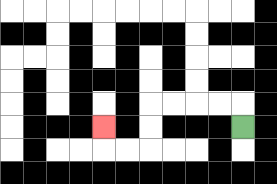{'start': '[10, 5]', 'end': '[4, 5]', 'path_directions': 'U,L,L,L,L,D,D,L,L,U', 'path_coordinates': '[[10, 5], [10, 4], [9, 4], [8, 4], [7, 4], [6, 4], [6, 5], [6, 6], [5, 6], [4, 6], [4, 5]]'}